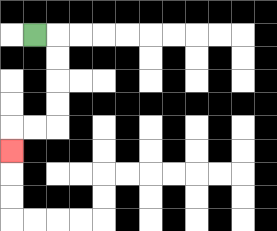{'start': '[1, 1]', 'end': '[0, 6]', 'path_directions': 'R,D,D,D,D,L,L,D', 'path_coordinates': '[[1, 1], [2, 1], [2, 2], [2, 3], [2, 4], [2, 5], [1, 5], [0, 5], [0, 6]]'}